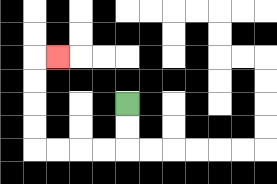{'start': '[5, 4]', 'end': '[2, 2]', 'path_directions': 'D,D,L,L,L,L,U,U,U,U,R', 'path_coordinates': '[[5, 4], [5, 5], [5, 6], [4, 6], [3, 6], [2, 6], [1, 6], [1, 5], [1, 4], [1, 3], [1, 2], [2, 2]]'}